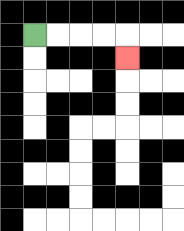{'start': '[1, 1]', 'end': '[5, 2]', 'path_directions': 'R,R,R,R,D', 'path_coordinates': '[[1, 1], [2, 1], [3, 1], [4, 1], [5, 1], [5, 2]]'}